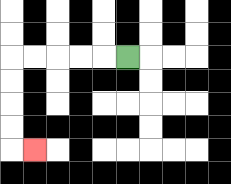{'start': '[5, 2]', 'end': '[1, 6]', 'path_directions': 'L,L,L,L,L,D,D,D,D,R', 'path_coordinates': '[[5, 2], [4, 2], [3, 2], [2, 2], [1, 2], [0, 2], [0, 3], [0, 4], [0, 5], [0, 6], [1, 6]]'}